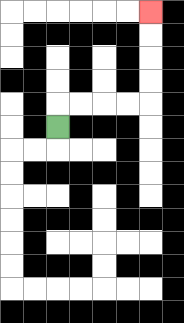{'start': '[2, 5]', 'end': '[6, 0]', 'path_directions': 'U,R,R,R,R,U,U,U,U', 'path_coordinates': '[[2, 5], [2, 4], [3, 4], [4, 4], [5, 4], [6, 4], [6, 3], [6, 2], [6, 1], [6, 0]]'}